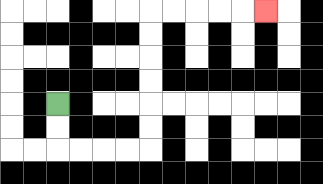{'start': '[2, 4]', 'end': '[11, 0]', 'path_directions': 'D,D,R,R,R,R,U,U,U,U,U,U,R,R,R,R,R', 'path_coordinates': '[[2, 4], [2, 5], [2, 6], [3, 6], [4, 6], [5, 6], [6, 6], [6, 5], [6, 4], [6, 3], [6, 2], [6, 1], [6, 0], [7, 0], [8, 0], [9, 0], [10, 0], [11, 0]]'}